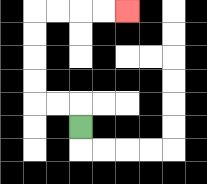{'start': '[3, 5]', 'end': '[5, 0]', 'path_directions': 'U,L,L,U,U,U,U,R,R,R,R', 'path_coordinates': '[[3, 5], [3, 4], [2, 4], [1, 4], [1, 3], [1, 2], [1, 1], [1, 0], [2, 0], [3, 0], [4, 0], [5, 0]]'}